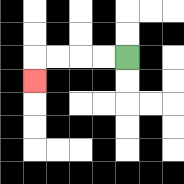{'start': '[5, 2]', 'end': '[1, 3]', 'path_directions': 'L,L,L,L,D', 'path_coordinates': '[[5, 2], [4, 2], [3, 2], [2, 2], [1, 2], [1, 3]]'}